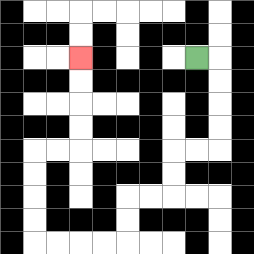{'start': '[8, 2]', 'end': '[3, 2]', 'path_directions': 'R,D,D,D,D,L,L,D,D,L,L,D,D,L,L,L,L,U,U,U,U,R,R,U,U,U,U', 'path_coordinates': '[[8, 2], [9, 2], [9, 3], [9, 4], [9, 5], [9, 6], [8, 6], [7, 6], [7, 7], [7, 8], [6, 8], [5, 8], [5, 9], [5, 10], [4, 10], [3, 10], [2, 10], [1, 10], [1, 9], [1, 8], [1, 7], [1, 6], [2, 6], [3, 6], [3, 5], [3, 4], [3, 3], [3, 2]]'}